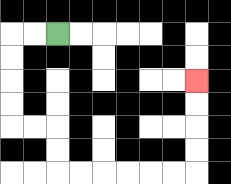{'start': '[2, 1]', 'end': '[8, 3]', 'path_directions': 'L,L,D,D,D,D,R,R,D,D,R,R,R,R,R,R,U,U,U,U', 'path_coordinates': '[[2, 1], [1, 1], [0, 1], [0, 2], [0, 3], [0, 4], [0, 5], [1, 5], [2, 5], [2, 6], [2, 7], [3, 7], [4, 7], [5, 7], [6, 7], [7, 7], [8, 7], [8, 6], [8, 5], [8, 4], [8, 3]]'}